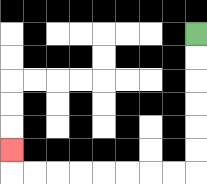{'start': '[8, 1]', 'end': '[0, 6]', 'path_directions': 'D,D,D,D,D,D,L,L,L,L,L,L,L,L,U', 'path_coordinates': '[[8, 1], [8, 2], [8, 3], [8, 4], [8, 5], [8, 6], [8, 7], [7, 7], [6, 7], [5, 7], [4, 7], [3, 7], [2, 7], [1, 7], [0, 7], [0, 6]]'}